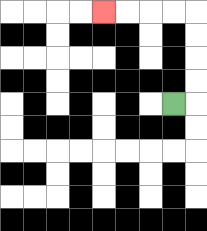{'start': '[7, 4]', 'end': '[4, 0]', 'path_directions': 'R,U,U,U,U,L,L,L,L', 'path_coordinates': '[[7, 4], [8, 4], [8, 3], [8, 2], [8, 1], [8, 0], [7, 0], [6, 0], [5, 0], [4, 0]]'}